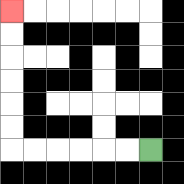{'start': '[6, 6]', 'end': '[0, 0]', 'path_directions': 'L,L,L,L,L,L,U,U,U,U,U,U', 'path_coordinates': '[[6, 6], [5, 6], [4, 6], [3, 6], [2, 6], [1, 6], [0, 6], [0, 5], [0, 4], [0, 3], [0, 2], [0, 1], [0, 0]]'}